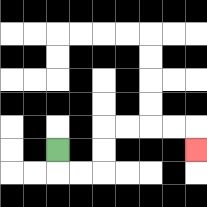{'start': '[2, 6]', 'end': '[8, 6]', 'path_directions': 'D,R,R,U,U,R,R,R,R,D', 'path_coordinates': '[[2, 6], [2, 7], [3, 7], [4, 7], [4, 6], [4, 5], [5, 5], [6, 5], [7, 5], [8, 5], [8, 6]]'}